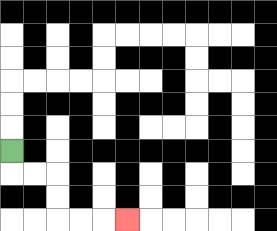{'start': '[0, 6]', 'end': '[5, 9]', 'path_directions': 'D,R,R,D,D,R,R,R', 'path_coordinates': '[[0, 6], [0, 7], [1, 7], [2, 7], [2, 8], [2, 9], [3, 9], [4, 9], [5, 9]]'}